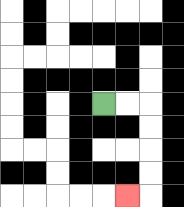{'start': '[4, 4]', 'end': '[5, 8]', 'path_directions': 'R,R,D,D,D,D,L', 'path_coordinates': '[[4, 4], [5, 4], [6, 4], [6, 5], [6, 6], [6, 7], [6, 8], [5, 8]]'}